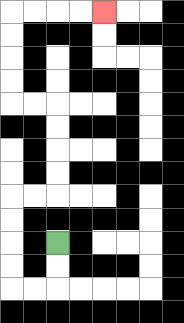{'start': '[2, 10]', 'end': '[4, 0]', 'path_directions': 'D,D,L,L,U,U,U,U,R,R,U,U,U,U,L,L,U,U,U,U,R,R,R,R', 'path_coordinates': '[[2, 10], [2, 11], [2, 12], [1, 12], [0, 12], [0, 11], [0, 10], [0, 9], [0, 8], [1, 8], [2, 8], [2, 7], [2, 6], [2, 5], [2, 4], [1, 4], [0, 4], [0, 3], [0, 2], [0, 1], [0, 0], [1, 0], [2, 0], [3, 0], [4, 0]]'}